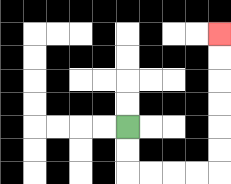{'start': '[5, 5]', 'end': '[9, 1]', 'path_directions': 'D,D,R,R,R,R,U,U,U,U,U,U', 'path_coordinates': '[[5, 5], [5, 6], [5, 7], [6, 7], [7, 7], [8, 7], [9, 7], [9, 6], [9, 5], [9, 4], [9, 3], [9, 2], [9, 1]]'}